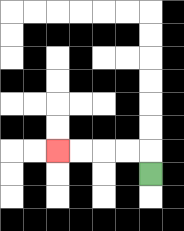{'start': '[6, 7]', 'end': '[2, 6]', 'path_directions': 'U,L,L,L,L', 'path_coordinates': '[[6, 7], [6, 6], [5, 6], [4, 6], [3, 6], [2, 6]]'}